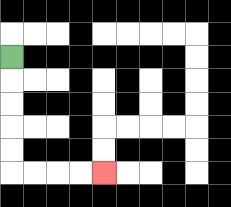{'start': '[0, 2]', 'end': '[4, 7]', 'path_directions': 'D,D,D,D,D,R,R,R,R', 'path_coordinates': '[[0, 2], [0, 3], [0, 4], [0, 5], [0, 6], [0, 7], [1, 7], [2, 7], [3, 7], [4, 7]]'}